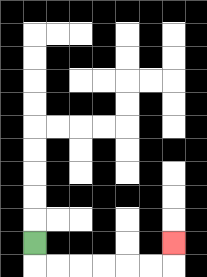{'start': '[1, 10]', 'end': '[7, 10]', 'path_directions': 'D,R,R,R,R,R,R,U', 'path_coordinates': '[[1, 10], [1, 11], [2, 11], [3, 11], [4, 11], [5, 11], [6, 11], [7, 11], [7, 10]]'}